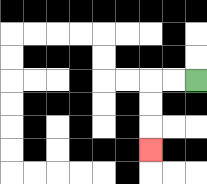{'start': '[8, 3]', 'end': '[6, 6]', 'path_directions': 'L,L,D,D,D', 'path_coordinates': '[[8, 3], [7, 3], [6, 3], [6, 4], [6, 5], [6, 6]]'}